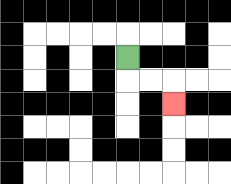{'start': '[5, 2]', 'end': '[7, 4]', 'path_directions': 'D,R,R,D', 'path_coordinates': '[[5, 2], [5, 3], [6, 3], [7, 3], [7, 4]]'}